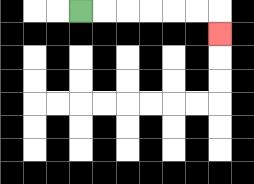{'start': '[3, 0]', 'end': '[9, 1]', 'path_directions': 'R,R,R,R,R,R,D', 'path_coordinates': '[[3, 0], [4, 0], [5, 0], [6, 0], [7, 0], [8, 0], [9, 0], [9, 1]]'}